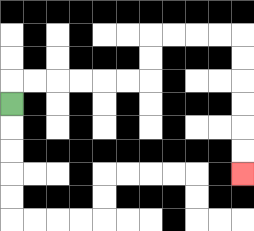{'start': '[0, 4]', 'end': '[10, 7]', 'path_directions': 'U,R,R,R,R,R,R,U,U,R,R,R,R,D,D,D,D,D,D', 'path_coordinates': '[[0, 4], [0, 3], [1, 3], [2, 3], [3, 3], [4, 3], [5, 3], [6, 3], [6, 2], [6, 1], [7, 1], [8, 1], [9, 1], [10, 1], [10, 2], [10, 3], [10, 4], [10, 5], [10, 6], [10, 7]]'}